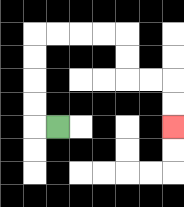{'start': '[2, 5]', 'end': '[7, 5]', 'path_directions': 'L,U,U,U,U,R,R,R,R,D,D,R,R,D,D', 'path_coordinates': '[[2, 5], [1, 5], [1, 4], [1, 3], [1, 2], [1, 1], [2, 1], [3, 1], [4, 1], [5, 1], [5, 2], [5, 3], [6, 3], [7, 3], [7, 4], [7, 5]]'}